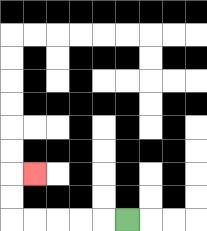{'start': '[5, 9]', 'end': '[1, 7]', 'path_directions': 'L,L,L,L,L,U,U,R', 'path_coordinates': '[[5, 9], [4, 9], [3, 9], [2, 9], [1, 9], [0, 9], [0, 8], [0, 7], [1, 7]]'}